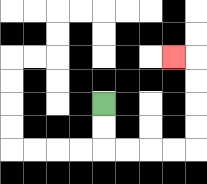{'start': '[4, 4]', 'end': '[7, 2]', 'path_directions': 'D,D,R,R,R,R,U,U,U,U,L', 'path_coordinates': '[[4, 4], [4, 5], [4, 6], [5, 6], [6, 6], [7, 6], [8, 6], [8, 5], [8, 4], [8, 3], [8, 2], [7, 2]]'}